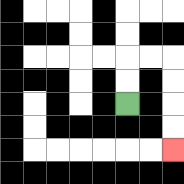{'start': '[5, 4]', 'end': '[7, 6]', 'path_directions': 'U,U,R,R,D,D,D,D', 'path_coordinates': '[[5, 4], [5, 3], [5, 2], [6, 2], [7, 2], [7, 3], [7, 4], [7, 5], [7, 6]]'}